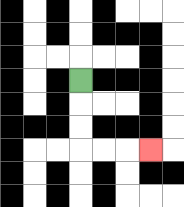{'start': '[3, 3]', 'end': '[6, 6]', 'path_directions': 'D,D,D,R,R,R', 'path_coordinates': '[[3, 3], [3, 4], [3, 5], [3, 6], [4, 6], [5, 6], [6, 6]]'}